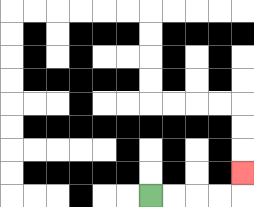{'start': '[6, 8]', 'end': '[10, 7]', 'path_directions': 'R,R,R,R,U', 'path_coordinates': '[[6, 8], [7, 8], [8, 8], [9, 8], [10, 8], [10, 7]]'}